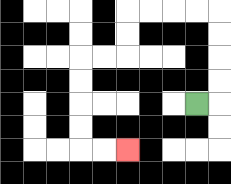{'start': '[8, 4]', 'end': '[5, 6]', 'path_directions': 'R,U,U,U,U,L,L,L,L,D,D,L,L,D,D,D,D,R,R', 'path_coordinates': '[[8, 4], [9, 4], [9, 3], [9, 2], [9, 1], [9, 0], [8, 0], [7, 0], [6, 0], [5, 0], [5, 1], [5, 2], [4, 2], [3, 2], [3, 3], [3, 4], [3, 5], [3, 6], [4, 6], [5, 6]]'}